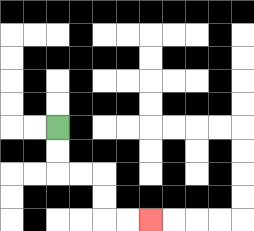{'start': '[2, 5]', 'end': '[6, 9]', 'path_directions': 'D,D,R,R,D,D,R,R', 'path_coordinates': '[[2, 5], [2, 6], [2, 7], [3, 7], [4, 7], [4, 8], [4, 9], [5, 9], [6, 9]]'}